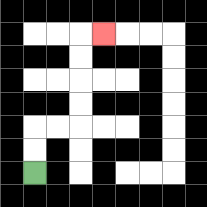{'start': '[1, 7]', 'end': '[4, 1]', 'path_directions': 'U,U,R,R,U,U,U,U,R', 'path_coordinates': '[[1, 7], [1, 6], [1, 5], [2, 5], [3, 5], [3, 4], [3, 3], [3, 2], [3, 1], [4, 1]]'}